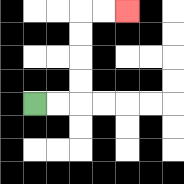{'start': '[1, 4]', 'end': '[5, 0]', 'path_directions': 'R,R,U,U,U,U,R,R', 'path_coordinates': '[[1, 4], [2, 4], [3, 4], [3, 3], [3, 2], [3, 1], [3, 0], [4, 0], [5, 0]]'}